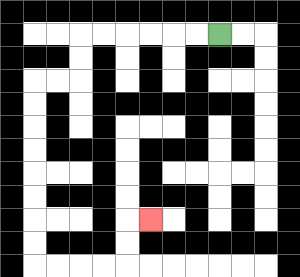{'start': '[9, 1]', 'end': '[6, 9]', 'path_directions': 'L,L,L,L,L,L,D,D,L,L,D,D,D,D,D,D,D,D,R,R,R,R,U,U,R', 'path_coordinates': '[[9, 1], [8, 1], [7, 1], [6, 1], [5, 1], [4, 1], [3, 1], [3, 2], [3, 3], [2, 3], [1, 3], [1, 4], [1, 5], [1, 6], [1, 7], [1, 8], [1, 9], [1, 10], [1, 11], [2, 11], [3, 11], [4, 11], [5, 11], [5, 10], [5, 9], [6, 9]]'}